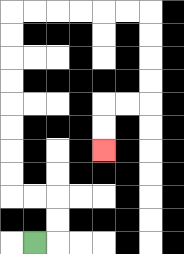{'start': '[1, 10]', 'end': '[4, 6]', 'path_directions': 'R,U,U,L,L,U,U,U,U,U,U,U,U,R,R,R,R,R,R,D,D,D,D,L,L,D,D', 'path_coordinates': '[[1, 10], [2, 10], [2, 9], [2, 8], [1, 8], [0, 8], [0, 7], [0, 6], [0, 5], [0, 4], [0, 3], [0, 2], [0, 1], [0, 0], [1, 0], [2, 0], [3, 0], [4, 0], [5, 0], [6, 0], [6, 1], [6, 2], [6, 3], [6, 4], [5, 4], [4, 4], [4, 5], [4, 6]]'}